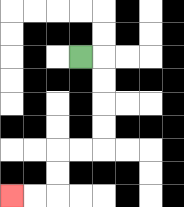{'start': '[3, 2]', 'end': '[0, 8]', 'path_directions': 'R,D,D,D,D,L,L,D,D,L,L', 'path_coordinates': '[[3, 2], [4, 2], [4, 3], [4, 4], [4, 5], [4, 6], [3, 6], [2, 6], [2, 7], [2, 8], [1, 8], [0, 8]]'}